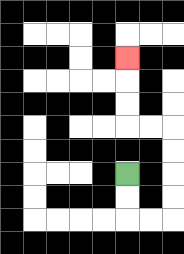{'start': '[5, 7]', 'end': '[5, 2]', 'path_directions': 'D,D,R,R,U,U,U,U,L,L,U,U,U', 'path_coordinates': '[[5, 7], [5, 8], [5, 9], [6, 9], [7, 9], [7, 8], [7, 7], [7, 6], [7, 5], [6, 5], [5, 5], [5, 4], [5, 3], [5, 2]]'}